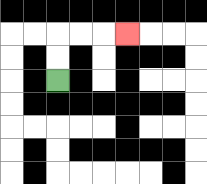{'start': '[2, 3]', 'end': '[5, 1]', 'path_directions': 'U,U,R,R,R', 'path_coordinates': '[[2, 3], [2, 2], [2, 1], [3, 1], [4, 1], [5, 1]]'}